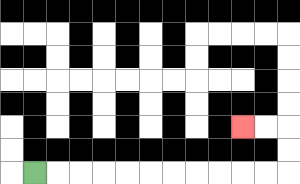{'start': '[1, 7]', 'end': '[10, 5]', 'path_directions': 'R,R,R,R,R,R,R,R,R,R,R,U,U,L,L', 'path_coordinates': '[[1, 7], [2, 7], [3, 7], [4, 7], [5, 7], [6, 7], [7, 7], [8, 7], [9, 7], [10, 7], [11, 7], [12, 7], [12, 6], [12, 5], [11, 5], [10, 5]]'}